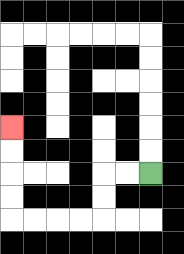{'start': '[6, 7]', 'end': '[0, 5]', 'path_directions': 'L,L,D,D,L,L,L,L,U,U,U,U', 'path_coordinates': '[[6, 7], [5, 7], [4, 7], [4, 8], [4, 9], [3, 9], [2, 9], [1, 9], [0, 9], [0, 8], [0, 7], [0, 6], [0, 5]]'}